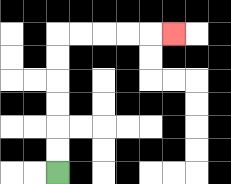{'start': '[2, 7]', 'end': '[7, 1]', 'path_directions': 'U,U,U,U,U,U,R,R,R,R,R', 'path_coordinates': '[[2, 7], [2, 6], [2, 5], [2, 4], [2, 3], [2, 2], [2, 1], [3, 1], [4, 1], [5, 1], [6, 1], [7, 1]]'}